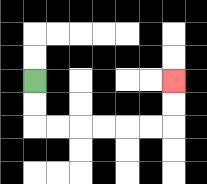{'start': '[1, 3]', 'end': '[7, 3]', 'path_directions': 'D,D,R,R,R,R,R,R,U,U', 'path_coordinates': '[[1, 3], [1, 4], [1, 5], [2, 5], [3, 5], [4, 5], [5, 5], [6, 5], [7, 5], [7, 4], [7, 3]]'}